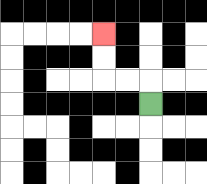{'start': '[6, 4]', 'end': '[4, 1]', 'path_directions': 'U,L,L,U,U', 'path_coordinates': '[[6, 4], [6, 3], [5, 3], [4, 3], [4, 2], [4, 1]]'}